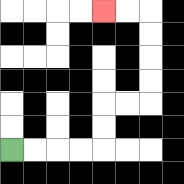{'start': '[0, 6]', 'end': '[4, 0]', 'path_directions': 'R,R,R,R,U,U,R,R,U,U,U,U,L,L', 'path_coordinates': '[[0, 6], [1, 6], [2, 6], [3, 6], [4, 6], [4, 5], [4, 4], [5, 4], [6, 4], [6, 3], [6, 2], [6, 1], [6, 0], [5, 0], [4, 0]]'}